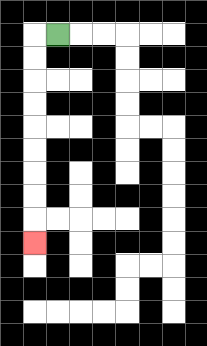{'start': '[2, 1]', 'end': '[1, 10]', 'path_directions': 'L,D,D,D,D,D,D,D,D,D', 'path_coordinates': '[[2, 1], [1, 1], [1, 2], [1, 3], [1, 4], [1, 5], [1, 6], [1, 7], [1, 8], [1, 9], [1, 10]]'}